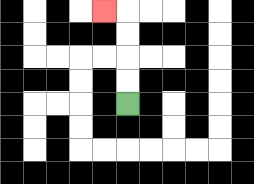{'start': '[5, 4]', 'end': '[4, 0]', 'path_directions': 'U,U,U,U,L', 'path_coordinates': '[[5, 4], [5, 3], [5, 2], [5, 1], [5, 0], [4, 0]]'}